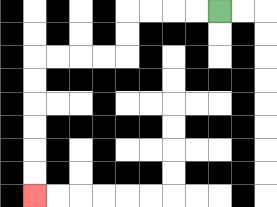{'start': '[9, 0]', 'end': '[1, 8]', 'path_directions': 'L,L,L,L,D,D,L,L,L,L,D,D,D,D,D,D', 'path_coordinates': '[[9, 0], [8, 0], [7, 0], [6, 0], [5, 0], [5, 1], [5, 2], [4, 2], [3, 2], [2, 2], [1, 2], [1, 3], [1, 4], [1, 5], [1, 6], [1, 7], [1, 8]]'}